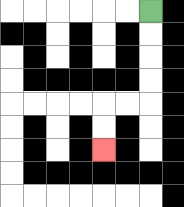{'start': '[6, 0]', 'end': '[4, 6]', 'path_directions': 'D,D,D,D,L,L,D,D', 'path_coordinates': '[[6, 0], [6, 1], [6, 2], [6, 3], [6, 4], [5, 4], [4, 4], [4, 5], [4, 6]]'}